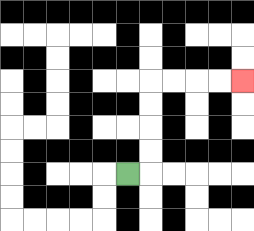{'start': '[5, 7]', 'end': '[10, 3]', 'path_directions': 'R,U,U,U,U,R,R,R,R', 'path_coordinates': '[[5, 7], [6, 7], [6, 6], [6, 5], [6, 4], [6, 3], [7, 3], [8, 3], [9, 3], [10, 3]]'}